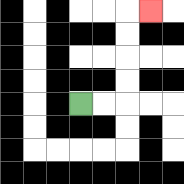{'start': '[3, 4]', 'end': '[6, 0]', 'path_directions': 'R,R,U,U,U,U,R', 'path_coordinates': '[[3, 4], [4, 4], [5, 4], [5, 3], [5, 2], [5, 1], [5, 0], [6, 0]]'}